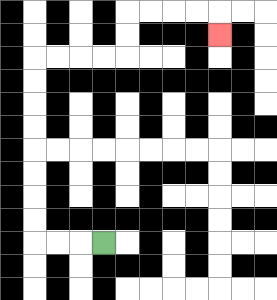{'start': '[4, 10]', 'end': '[9, 1]', 'path_directions': 'L,L,L,U,U,U,U,U,U,U,U,R,R,R,R,U,U,R,R,R,R,D', 'path_coordinates': '[[4, 10], [3, 10], [2, 10], [1, 10], [1, 9], [1, 8], [1, 7], [1, 6], [1, 5], [1, 4], [1, 3], [1, 2], [2, 2], [3, 2], [4, 2], [5, 2], [5, 1], [5, 0], [6, 0], [7, 0], [8, 0], [9, 0], [9, 1]]'}